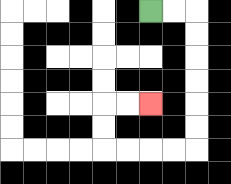{'start': '[6, 0]', 'end': '[6, 4]', 'path_directions': 'R,R,D,D,D,D,D,D,L,L,L,L,U,U,R,R', 'path_coordinates': '[[6, 0], [7, 0], [8, 0], [8, 1], [8, 2], [8, 3], [8, 4], [8, 5], [8, 6], [7, 6], [6, 6], [5, 6], [4, 6], [4, 5], [4, 4], [5, 4], [6, 4]]'}